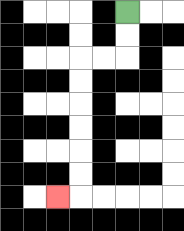{'start': '[5, 0]', 'end': '[2, 8]', 'path_directions': 'D,D,L,L,D,D,D,D,D,D,L', 'path_coordinates': '[[5, 0], [5, 1], [5, 2], [4, 2], [3, 2], [3, 3], [3, 4], [3, 5], [3, 6], [3, 7], [3, 8], [2, 8]]'}